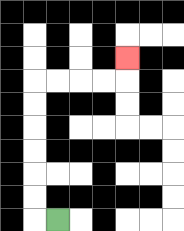{'start': '[2, 9]', 'end': '[5, 2]', 'path_directions': 'L,U,U,U,U,U,U,R,R,R,R,U', 'path_coordinates': '[[2, 9], [1, 9], [1, 8], [1, 7], [1, 6], [1, 5], [1, 4], [1, 3], [2, 3], [3, 3], [4, 3], [5, 3], [5, 2]]'}